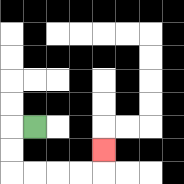{'start': '[1, 5]', 'end': '[4, 6]', 'path_directions': 'L,D,D,R,R,R,R,U', 'path_coordinates': '[[1, 5], [0, 5], [0, 6], [0, 7], [1, 7], [2, 7], [3, 7], [4, 7], [4, 6]]'}